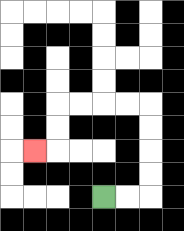{'start': '[4, 8]', 'end': '[1, 6]', 'path_directions': 'R,R,U,U,U,U,L,L,L,L,D,D,L', 'path_coordinates': '[[4, 8], [5, 8], [6, 8], [6, 7], [6, 6], [6, 5], [6, 4], [5, 4], [4, 4], [3, 4], [2, 4], [2, 5], [2, 6], [1, 6]]'}